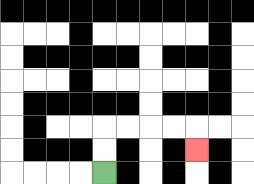{'start': '[4, 7]', 'end': '[8, 6]', 'path_directions': 'U,U,R,R,R,R,D', 'path_coordinates': '[[4, 7], [4, 6], [4, 5], [5, 5], [6, 5], [7, 5], [8, 5], [8, 6]]'}